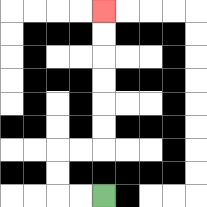{'start': '[4, 8]', 'end': '[4, 0]', 'path_directions': 'L,L,U,U,R,R,U,U,U,U,U,U', 'path_coordinates': '[[4, 8], [3, 8], [2, 8], [2, 7], [2, 6], [3, 6], [4, 6], [4, 5], [4, 4], [4, 3], [4, 2], [4, 1], [4, 0]]'}